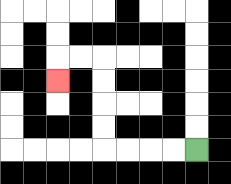{'start': '[8, 6]', 'end': '[2, 3]', 'path_directions': 'L,L,L,L,U,U,U,U,L,L,D', 'path_coordinates': '[[8, 6], [7, 6], [6, 6], [5, 6], [4, 6], [4, 5], [4, 4], [4, 3], [4, 2], [3, 2], [2, 2], [2, 3]]'}